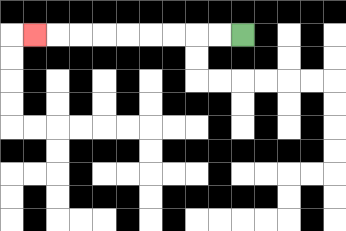{'start': '[10, 1]', 'end': '[1, 1]', 'path_directions': 'L,L,L,L,L,L,L,L,L', 'path_coordinates': '[[10, 1], [9, 1], [8, 1], [7, 1], [6, 1], [5, 1], [4, 1], [3, 1], [2, 1], [1, 1]]'}